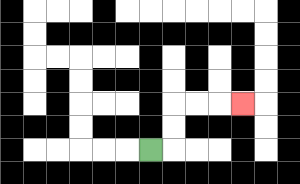{'start': '[6, 6]', 'end': '[10, 4]', 'path_directions': 'R,U,U,R,R,R', 'path_coordinates': '[[6, 6], [7, 6], [7, 5], [7, 4], [8, 4], [9, 4], [10, 4]]'}